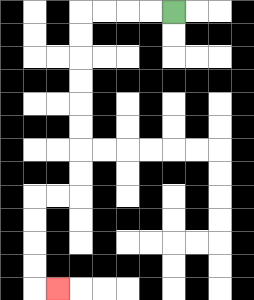{'start': '[7, 0]', 'end': '[2, 12]', 'path_directions': 'L,L,L,L,D,D,D,D,D,D,D,D,L,L,D,D,D,D,R', 'path_coordinates': '[[7, 0], [6, 0], [5, 0], [4, 0], [3, 0], [3, 1], [3, 2], [3, 3], [3, 4], [3, 5], [3, 6], [3, 7], [3, 8], [2, 8], [1, 8], [1, 9], [1, 10], [1, 11], [1, 12], [2, 12]]'}